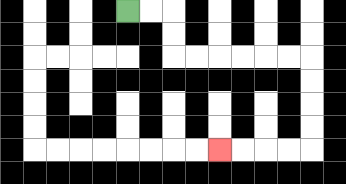{'start': '[5, 0]', 'end': '[9, 6]', 'path_directions': 'R,R,D,D,R,R,R,R,R,R,D,D,D,D,L,L,L,L', 'path_coordinates': '[[5, 0], [6, 0], [7, 0], [7, 1], [7, 2], [8, 2], [9, 2], [10, 2], [11, 2], [12, 2], [13, 2], [13, 3], [13, 4], [13, 5], [13, 6], [12, 6], [11, 6], [10, 6], [9, 6]]'}